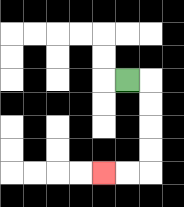{'start': '[5, 3]', 'end': '[4, 7]', 'path_directions': 'R,D,D,D,D,L,L', 'path_coordinates': '[[5, 3], [6, 3], [6, 4], [6, 5], [6, 6], [6, 7], [5, 7], [4, 7]]'}